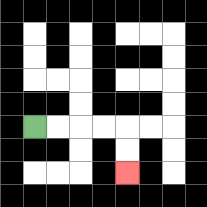{'start': '[1, 5]', 'end': '[5, 7]', 'path_directions': 'R,R,R,R,D,D', 'path_coordinates': '[[1, 5], [2, 5], [3, 5], [4, 5], [5, 5], [5, 6], [5, 7]]'}